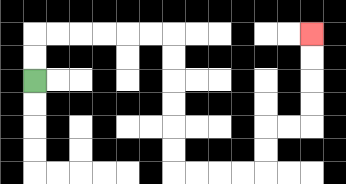{'start': '[1, 3]', 'end': '[13, 1]', 'path_directions': 'U,U,R,R,R,R,R,R,D,D,D,D,D,D,R,R,R,R,U,U,R,R,U,U,U,U', 'path_coordinates': '[[1, 3], [1, 2], [1, 1], [2, 1], [3, 1], [4, 1], [5, 1], [6, 1], [7, 1], [7, 2], [7, 3], [7, 4], [7, 5], [7, 6], [7, 7], [8, 7], [9, 7], [10, 7], [11, 7], [11, 6], [11, 5], [12, 5], [13, 5], [13, 4], [13, 3], [13, 2], [13, 1]]'}